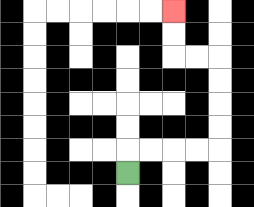{'start': '[5, 7]', 'end': '[7, 0]', 'path_directions': 'U,R,R,R,R,U,U,U,U,L,L,U,U', 'path_coordinates': '[[5, 7], [5, 6], [6, 6], [7, 6], [8, 6], [9, 6], [9, 5], [9, 4], [9, 3], [9, 2], [8, 2], [7, 2], [7, 1], [7, 0]]'}